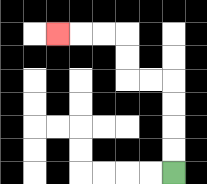{'start': '[7, 7]', 'end': '[2, 1]', 'path_directions': 'U,U,U,U,L,L,U,U,L,L,L', 'path_coordinates': '[[7, 7], [7, 6], [7, 5], [7, 4], [7, 3], [6, 3], [5, 3], [5, 2], [5, 1], [4, 1], [3, 1], [2, 1]]'}